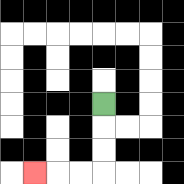{'start': '[4, 4]', 'end': '[1, 7]', 'path_directions': 'D,D,D,L,L,L', 'path_coordinates': '[[4, 4], [4, 5], [4, 6], [4, 7], [3, 7], [2, 7], [1, 7]]'}